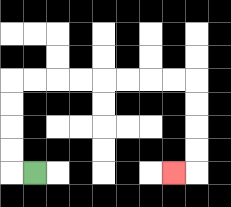{'start': '[1, 7]', 'end': '[7, 7]', 'path_directions': 'L,U,U,U,U,R,R,R,R,R,R,R,R,D,D,D,D,L', 'path_coordinates': '[[1, 7], [0, 7], [0, 6], [0, 5], [0, 4], [0, 3], [1, 3], [2, 3], [3, 3], [4, 3], [5, 3], [6, 3], [7, 3], [8, 3], [8, 4], [8, 5], [8, 6], [8, 7], [7, 7]]'}